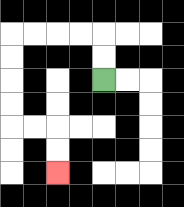{'start': '[4, 3]', 'end': '[2, 7]', 'path_directions': 'U,U,L,L,L,L,D,D,D,D,R,R,D,D', 'path_coordinates': '[[4, 3], [4, 2], [4, 1], [3, 1], [2, 1], [1, 1], [0, 1], [0, 2], [0, 3], [0, 4], [0, 5], [1, 5], [2, 5], [2, 6], [2, 7]]'}